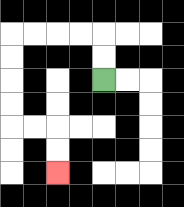{'start': '[4, 3]', 'end': '[2, 7]', 'path_directions': 'U,U,L,L,L,L,D,D,D,D,R,R,D,D', 'path_coordinates': '[[4, 3], [4, 2], [4, 1], [3, 1], [2, 1], [1, 1], [0, 1], [0, 2], [0, 3], [0, 4], [0, 5], [1, 5], [2, 5], [2, 6], [2, 7]]'}